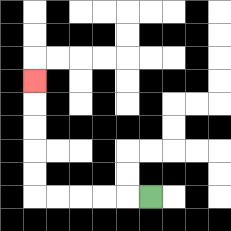{'start': '[6, 8]', 'end': '[1, 3]', 'path_directions': 'L,L,L,L,L,U,U,U,U,U', 'path_coordinates': '[[6, 8], [5, 8], [4, 8], [3, 8], [2, 8], [1, 8], [1, 7], [1, 6], [1, 5], [1, 4], [1, 3]]'}